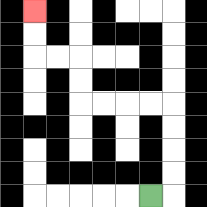{'start': '[6, 8]', 'end': '[1, 0]', 'path_directions': 'R,U,U,U,U,L,L,L,L,U,U,L,L,U,U', 'path_coordinates': '[[6, 8], [7, 8], [7, 7], [7, 6], [7, 5], [7, 4], [6, 4], [5, 4], [4, 4], [3, 4], [3, 3], [3, 2], [2, 2], [1, 2], [1, 1], [1, 0]]'}